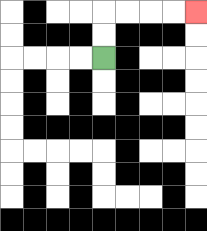{'start': '[4, 2]', 'end': '[8, 0]', 'path_directions': 'U,U,R,R,R,R', 'path_coordinates': '[[4, 2], [4, 1], [4, 0], [5, 0], [6, 0], [7, 0], [8, 0]]'}